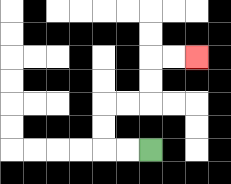{'start': '[6, 6]', 'end': '[8, 2]', 'path_directions': 'L,L,U,U,R,R,U,U,R,R', 'path_coordinates': '[[6, 6], [5, 6], [4, 6], [4, 5], [4, 4], [5, 4], [6, 4], [6, 3], [6, 2], [7, 2], [8, 2]]'}